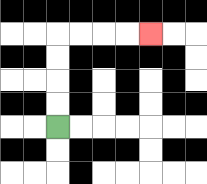{'start': '[2, 5]', 'end': '[6, 1]', 'path_directions': 'U,U,U,U,R,R,R,R', 'path_coordinates': '[[2, 5], [2, 4], [2, 3], [2, 2], [2, 1], [3, 1], [4, 1], [5, 1], [6, 1]]'}